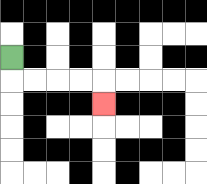{'start': '[0, 2]', 'end': '[4, 4]', 'path_directions': 'D,R,R,R,R,D', 'path_coordinates': '[[0, 2], [0, 3], [1, 3], [2, 3], [3, 3], [4, 3], [4, 4]]'}